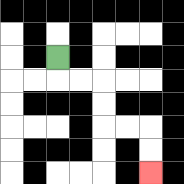{'start': '[2, 2]', 'end': '[6, 7]', 'path_directions': 'D,R,R,D,D,R,R,D,D', 'path_coordinates': '[[2, 2], [2, 3], [3, 3], [4, 3], [4, 4], [4, 5], [5, 5], [6, 5], [6, 6], [6, 7]]'}